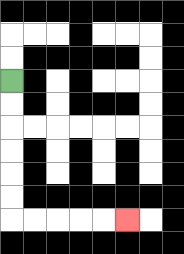{'start': '[0, 3]', 'end': '[5, 9]', 'path_directions': 'D,D,D,D,D,D,R,R,R,R,R', 'path_coordinates': '[[0, 3], [0, 4], [0, 5], [0, 6], [0, 7], [0, 8], [0, 9], [1, 9], [2, 9], [3, 9], [4, 9], [5, 9]]'}